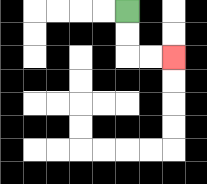{'start': '[5, 0]', 'end': '[7, 2]', 'path_directions': 'D,D,R,R', 'path_coordinates': '[[5, 0], [5, 1], [5, 2], [6, 2], [7, 2]]'}